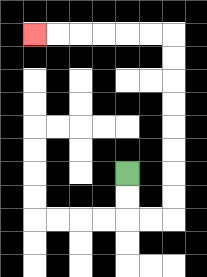{'start': '[5, 7]', 'end': '[1, 1]', 'path_directions': 'D,D,R,R,U,U,U,U,U,U,U,U,L,L,L,L,L,L', 'path_coordinates': '[[5, 7], [5, 8], [5, 9], [6, 9], [7, 9], [7, 8], [7, 7], [7, 6], [7, 5], [7, 4], [7, 3], [7, 2], [7, 1], [6, 1], [5, 1], [4, 1], [3, 1], [2, 1], [1, 1]]'}